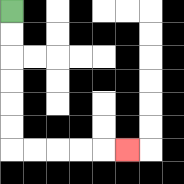{'start': '[0, 0]', 'end': '[5, 6]', 'path_directions': 'D,D,D,D,D,D,R,R,R,R,R', 'path_coordinates': '[[0, 0], [0, 1], [0, 2], [0, 3], [0, 4], [0, 5], [0, 6], [1, 6], [2, 6], [3, 6], [4, 6], [5, 6]]'}